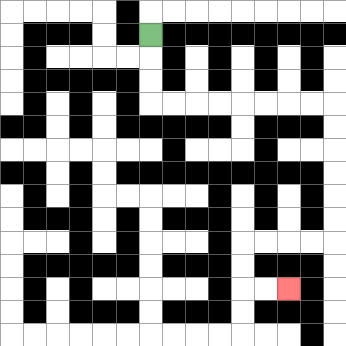{'start': '[6, 1]', 'end': '[12, 12]', 'path_directions': 'D,D,D,R,R,R,R,R,R,R,R,D,D,D,D,D,D,L,L,L,L,D,D,R,R', 'path_coordinates': '[[6, 1], [6, 2], [6, 3], [6, 4], [7, 4], [8, 4], [9, 4], [10, 4], [11, 4], [12, 4], [13, 4], [14, 4], [14, 5], [14, 6], [14, 7], [14, 8], [14, 9], [14, 10], [13, 10], [12, 10], [11, 10], [10, 10], [10, 11], [10, 12], [11, 12], [12, 12]]'}